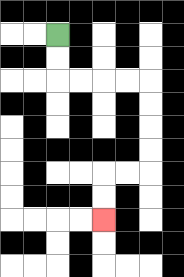{'start': '[2, 1]', 'end': '[4, 9]', 'path_directions': 'D,D,R,R,R,R,D,D,D,D,L,L,D,D', 'path_coordinates': '[[2, 1], [2, 2], [2, 3], [3, 3], [4, 3], [5, 3], [6, 3], [6, 4], [6, 5], [6, 6], [6, 7], [5, 7], [4, 7], [4, 8], [4, 9]]'}